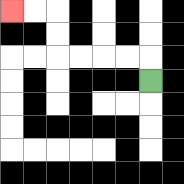{'start': '[6, 3]', 'end': '[0, 0]', 'path_directions': 'U,L,L,L,L,U,U,L,L', 'path_coordinates': '[[6, 3], [6, 2], [5, 2], [4, 2], [3, 2], [2, 2], [2, 1], [2, 0], [1, 0], [0, 0]]'}